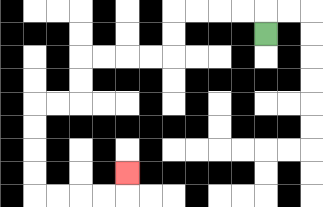{'start': '[11, 1]', 'end': '[5, 7]', 'path_directions': 'U,L,L,L,L,D,D,L,L,L,L,D,D,L,L,D,D,D,D,R,R,R,R,U', 'path_coordinates': '[[11, 1], [11, 0], [10, 0], [9, 0], [8, 0], [7, 0], [7, 1], [7, 2], [6, 2], [5, 2], [4, 2], [3, 2], [3, 3], [3, 4], [2, 4], [1, 4], [1, 5], [1, 6], [1, 7], [1, 8], [2, 8], [3, 8], [4, 8], [5, 8], [5, 7]]'}